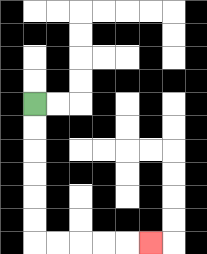{'start': '[1, 4]', 'end': '[6, 10]', 'path_directions': 'D,D,D,D,D,D,R,R,R,R,R', 'path_coordinates': '[[1, 4], [1, 5], [1, 6], [1, 7], [1, 8], [1, 9], [1, 10], [2, 10], [3, 10], [4, 10], [5, 10], [6, 10]]'}